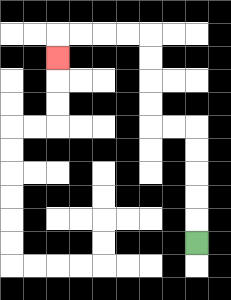{'start': '[8, 10]', 'end': '[2, 2]', 'path_directions': 'U,U,U,U,U,L,L,U,U,U,U,L,L,L,L,D', 'path_coordinates': '[[8, 10], [8, 9], [8, 8], [8, 7], [8, 6], [8, 5], [7, 5], [6, 5], [6, 4], [6, 3], [6, 2], [6, 1], [5, 1], [4, 1], [3, 1], [2, 1], [2, 2]]'}